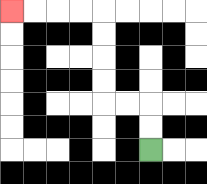{'start': '[6, 6]', 'end': '[0, 0]', 'path_directions': 'U,U,L,L,U,U,U,U,L,L,L,L', 'path_coordinates': '[[6, 6], [6, 5], [6, 4], [5, 4], [4, 4], [4, 3], [4, 2], [4, 1], [4, 0], [3, 0], [2, 0], [1, 0], [0, 0]]'}